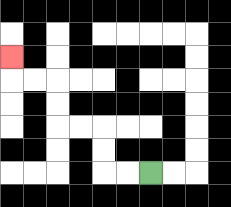{'start': '[6, 7]', 'end': '[0, 2]', 'path_directions': 'L,L,U,U,L,L,U,U,L,L,U', 'path_coordinates': '[[6, 7], [5, 7], [4, 7], [4, 6], [4, 5], [3, 5], [2, 5], [2, 4], [2, 3], [1, 3], [0, 3], [0, 2]]'}